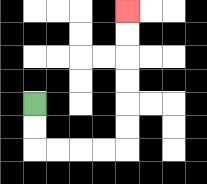{'start': '[1, 4]', 'end': '[5, 0]', 'path_directions': 'D,D,R,R,R,R,U,U,U,U,U,U', 'path_coordinates': '[[1, 4], [1, 5], [1, 6], [2, 6], [3, 6], [4, 6], [5, 6], [5, 5], [5, 4], [5, 3], [5, 2], [5, 1], [5, 0]]'}